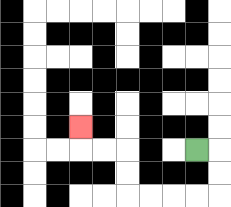{'start': '[8, 6]', 'end': '[3, 5]', 'path_directions': 'R,D,D,L,L,L,L,U,U,L,L,U', 'path_coordinates': '[[8, 6], [9, 6], [9, 7], [9, 8], [8, 8], [7, 8], [6, 8], [5, 8], [5, 7], [5, 6], [4, 6], [3, 6], [3, 5]]'}